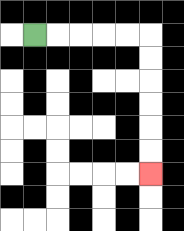{'start': '[1, 1]', 'end': '[6, 7]', 'path_directions': 'R,R,R,R,R,D,D,D,D,D,D', 'path_coordinates': '[[1, 1], [2, 1], [3, 1], [4, 1], [5, 1], [6, 1], [6, 2], [6, 3], [6, 4], [6, 5], [6, 6], [6, 7]]'}